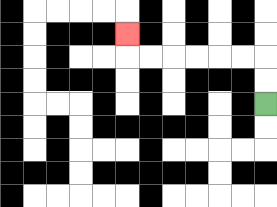{'start': '[11, 4]', 'end': '[5, 1]', 'path_directions': 'U,U,L,L,L,L,L,L,U', 'path_coordinates': '[[11, 4], [11, 3], [11, 2], [10, 2], [9, 2], [8, 2], [7, 2], [6, 2], [5, 2], [5, 1]]'}